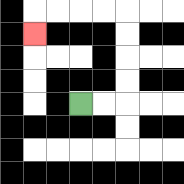{'start': '[3, 4]', 'end': '[1, 1]', 'path_directions': 'R,R,U,U,U,U,L,L,L,L,D', 'path_coordinates': '[[3, 4], [4, 4], [5, 4], [5, 3], [5, 2], [5, 1], [5, 0], [4, 0], [3, 0], [2, 0], [1, 0], [1, 1]]'}